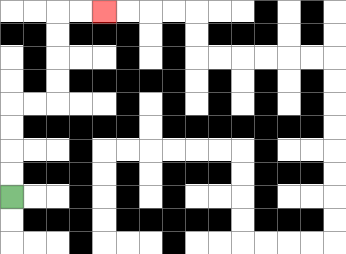{'start': '[0, 8]', 'end': '[4, 0]', 'path_directions': 'U,U,U,U,R,R,U,U,U,U,R,R', 'path_coordinates': '[[0, 8], [0, 7], [0, 6], [0, 5], [0, 4], [1, 4], [2, 4], [2, 3], [2, 2], [2, 1], [2, 0], [3, 0], [4, 0]]'}